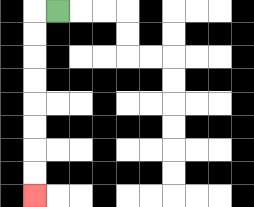{'start': '[2, 0]', 'end': '[1, 8]', 'path_directions': 'L,D,D,D,D,D,D,D,D', 'path_coordinates': '[[2, 0], [1, 0], [1, 1], [1, 2], [1, 3], [1, 4], [1, 5], [1, 6], [1, 7], [1, 8]]'}